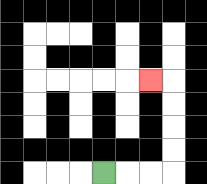{'start': '[4, 7]', 'end': '[6, 3]', 'path_directions': 'R,R,R,U,U,U,U,L', 'path_coordinates': '[[4, 7], [5, 7], [6, 7], [7, 7], [7, 6], [7, 5], [7, 4], [7, 3], [6, 3]]'}